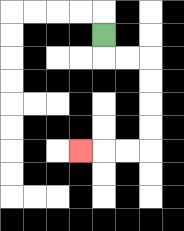{'start': '[4, 1]', 'end': '[3, 6]', 'path_directions': 'D,R,R,D,D,D,D,L,L,L', 'path_coordinates': '[[4, 1], [4, 2], [5, 2], [6, 2], [6, 3], [6, 4], [6, 5], [6, 6], [5, 6], [4, 6], [3, 6]]'}